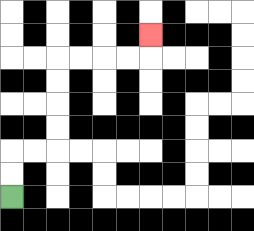{'start': '[0, 8]', 'end': '[6, 1]', 'path_directions': 'U,U,R,R,U,U,U,U,R,R,R,R,U', 'path_coordinates': '[[0, 8], [0, 7], [0, 6], [1, 6], [2, 6], [2, 5], [2, 4], [2, 3], [2, 2], [3, 2], [4, 2], [5, 2], [6, 2], [6, 1]]'}